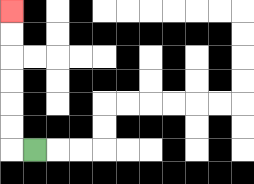{'start': '[1, 6]', 'end': '[0, 0]', 'path_directions': 'L,U,U,U,U,U,U', 'path_coordinates': '[[1, 6], [0, 6], [0, 5], [0, 4], [0, 3], [0, 2], [0, 1], [0, 0]]'}